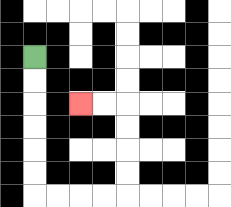{'start': '[1, 2]', 'end': '[3, 4]', 'path_directions': 'D,D,D,D,D,D,R,R,R,R,U,U,U,U,L,L', 'path_coordinates': '[[1, 2], [1, 3], [1, 4], [1, 5], [1, 6], [1, 7], [1, 8], [2, 8], [3, 8], [4, 8], [5, 8], [5, 7], [5, 6], [5, 5], [5, 4], [4, 4], [3, 4]]'}